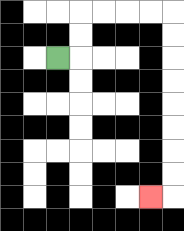{'start': '[2, 2]', 'end': '[6, 8]', 'path_directions': 'R,U,U,R,R,R,R,D,D,D,D,D,D,D,D,L', 'path_coordinates': '[[2, 2], [3, 2], [3, 1], [3, 0], [4, 0], [5, 0], [6, 0], [7, 0], [7, 1], [7, 2], [7, 3], [7, 4], [7, 5], [7, 6], [7, 7], [7, 8], [6, 8]]'}